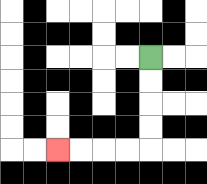{'start': '[6, 2]', 'end': '[2, 6]', 'path_directions': 'D,D,D,D,L,L,L,L', 'path_coordinates': '[[6, 2], [6, 3], [6, 4], [6, 5], [6, 6], [5, 6], [4, 6], [3, 6], [2, 6]]'}